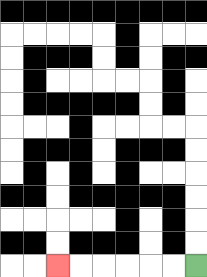{'start': '[8, 11]', 'end': '[2, 11]', 'path_directions': 'L,L,L,L,L,L', 'path_coordinates': '[[8, 11], [7, 11], [6, 11], [5, 11], [4, 11], [3, 11], [2, 11]]'}